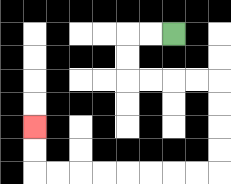{'start': '[7, 1]', 'end': '[1, 5]', 'path_directions': 'L,L,D,D,R,R,R,R,D,D,D,D,L,L,L,L,L,L,L,L,U,U', 'path_coordinates': '[[7, 1], [6, 1], [5, 1], [5, 2], [5, 3], [6, 3], [7, 3], [8, 3], [9, 3], [9, 4], [9, 5], [9, 6], [9, 7], [8, 7], [7, 7], [6, 7], [5, 7], [4, 7], [3, 7], [2, 7], [1, 7], [1, 6], [1, 5]]'}